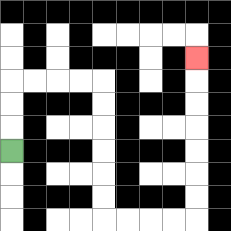{'start': '[0, 6]', 'end': '[8, 2]', 'path_directions': 'U,U,U,R,R,R,R,D,D,D,D,D,D,R,R,R,R,U,U,U,U,U,U,U', 'path_coordinates': '[[0, 6], [0, 5], [0, 4], [0, 3], [1, 3], [2, 3], [3, 3], [4, 3], [4, 4], [4, 5], [4, 6], [4, 7], [4, 8], [4, 9], [5, 9], [6, 9], [7, 9], [8, 9], [8, 8], [8, 7], [8, 6], [8, 5], [8, 4], [8, 3], [8, 2]]'}